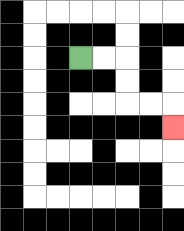{'start': '[3, 2]', 'end': '[7, 5]', 'path_directions': 'R,R,D,D,R,R,D', 'path_coordinates': '[[3, 2], [4, 2], [5, 2], [5, 3], [5, 4], [6, 4], [7, 4], [7, 5]]'}